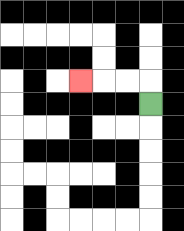{'start': '[6, 4]', 'end': '[3, 3]', 'path_directions': 'U,L,L,L', 'path_coordinates': '[[6, 4], [6, 3], [5, 3], [4, 3], [3, 3]]'}